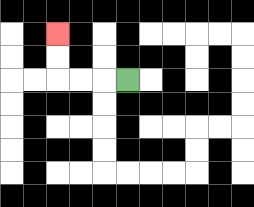{'start': '[5, 3]', 'end': '[2, 1]', 'path_directions': 'L,L,L,U,U', 'path_coordinates': '[[5, 3], [4, 3], [3, 3], [2, 3], [2, 2], [2, 1]]'}